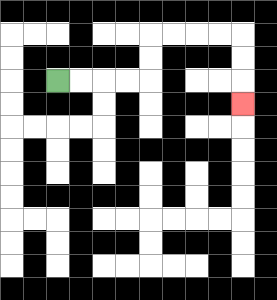{'start': '[2, 3]', 'end': '[10, 4]', 'path_directions': 'R,R,R,R,U,U,R,R,R,R,D,D,D', 'path_coordinates': '[[2, 3], [3, 3], [4, 3], [5, 3], [6, 3], [6, 2], [6, 1], [7, 1], [8, 1], [9, 1], [10, 1], [10, 2], [10, 3], [10, 4]]'}